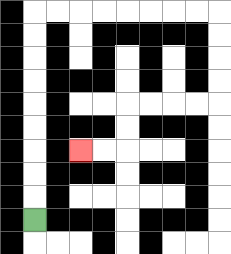{'start': '[1, 9]', 'end': '[3, 6]', 'path_directions': 'U,U,U,U,U,U,U,U,U,R,R,R,R,R,R,R,R,D,D,D,D,L,L,L,L,D,D,L,L', 'path_coordinates': '[[1, 9], [1, 8], [1, 7], [1, 6], [1, 5], [1, 4], [1, 3], [1, 2], [1, 1], [1, 0], [2, 0], [3, 0], [4, 0], [5, 0], [6, 0], [7, 0], [8, 0], [9, 0], [9, 1], [9, 2], [9, 3], [9, 4], [8, 4], [7, 4], [6, 4], [5, 4], [5, 5], [5, 6], [4, 6], [3, 6]]'}